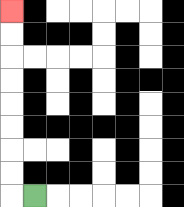{'start': '[1, 8]', 'end': '[0, 0]', 'path_directions': 'L,U,U,U,U,U,U,U,U', 'path_coordinates': '[[1, 8], [0, 8], [0, 7], [0, 6], [0, 5], [0, 4], [0, 3], [0, 2], [0, 1], [0, 0]]'}